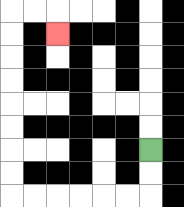{'start': '[6, 6]', 'end': '[2, 1]', 'path_directions': 'D,D,L,L,L,L,L,L,U,U,U,U,U,U,U,U,R,R,D', 'path_coordinates': '[[6, 6], [6, 7], [6, 8], [5, 8], [4, 8], [3, 8], [2, 8], [1, 8], [0, 8], [0, 7], [0, 6], [0, 5], [0, 4], [0, 3], [0, 2], [0, 1], [0, 0], [1, 0], [2, 0], [2, 1]]'}